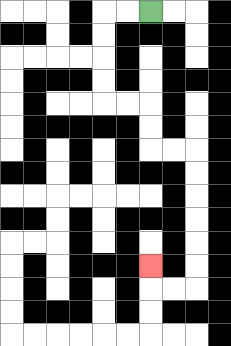{'start': '[6, 0]', 'end': '[6, 11]', 'path_directions': 'L,L,D,D,D,D,R,R,D,D,R,R,D,D,D,D,D,D,L,L,U', 'path_coordinates': '[[6, 0], [5, 0], [4, 0], [4, 1], [4, 2], [4, 3], [4, 4], [5, 4], [6, 4], [6, 5], [6, 6], [7, 6], [8, 6], [8, 7], [8, 8], [8, 9], [8, 10], [8, 11], [8, 12], [7, 12], [6, 12], [6, 11]]'}